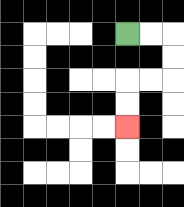{'start': '[5, 1]', 'end': '[5, 5]', 'path_directions': 'R,R,D,D,L,L,D,D', 'path_coordinates': '[[5, 1], [6, 1], [7, 1], [7, 2], [7, 3], [6, 3], [5, 3], [5, 4], [5, 5]]'}